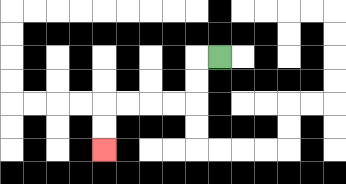{'start': '[9, 2]', 'end': '[4, 6]', 'path_directions': 'L,D,D,L,L,L,L,D,D', 'path_coordinates': '[[9, 2], [8, 2], [8, 3], [8, 4], [7, 4], [6, 4], [5, 4], [4, 4], [4, 5], [4, 6]]'}